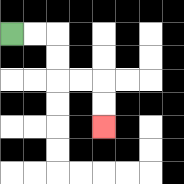{'start': '[0, 1]', 'end': '[4, 5]', 'path_directions': 'R,R,D,D,R,R,D,D', 'path_coordinates': '[[0, 1], [1, 1], [2, 1], [2, 2], [2, 3], [3, 3], [4, 3], [4, 4], [4, 5]]'}